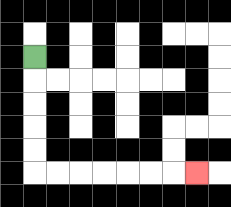{'start': '[1, 2]', 'end': '[8, 7]', 'path_directions': 'D,D,D,D,D,R,R,R,R,R,R,R', 'path_coordinates': '[[1, 2], [1, 3], [1, 4], [1, 5], [1, 6], [1, 7], [2, 7], [3, 7], [4, 7], [5, 7], [6, 7], [7, 7], [8, 7]]'}